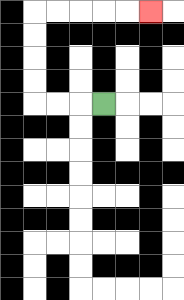{'start': '[4, 4]', 'end': '[6, 0]', 'path_directions': 'L,L,L,U,U,U,U,R,R,R,R,R', 'path_coordinates': '[[4, 4], [3, 4], [2, 4], [1, 4], [1, 3], [1, 2], [1, 1], [1, 0], [2, 0], [3, 0], [4, 0], [5, 0], [6, 0]]'}